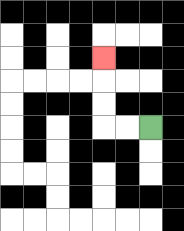{'start': '[6, 5]', 'end': '[4, 2]', 'path_directions': 'L,L,U,U,U', 'path_coordinates': '[[6, 5], [5, 5], [4, 5], [4, 4], [4, 3], [4, 2]]'}